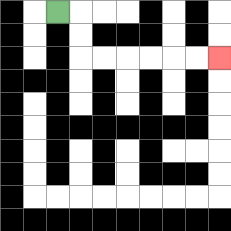{'start': '[2, 0]', 'end': '[9, 2]', 'path_directions': 'R,D,D,R,R,R,R,R,R', 'path_coordinates': '[[2, 0], [3, 0], [3, 1], [3, 2], [4, 2], [5, 2], [6, 2], [7, 2], [8, 2], [9, 2]]'}